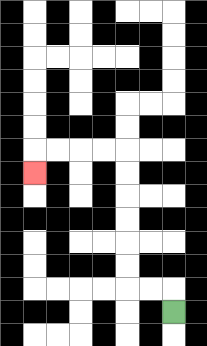{'start': '[7, 13]', 'end': '[1, 7]', 'path_directions': 'U,L,L,U,U,U,U,U,U,L,L,L,L,D', 'path_coordinates': '[[7, 13], [7, 12], [6, 12], [5, 12], [5, 11], [5, 10], [5, 9], [5, 8], [5, 7], [5, 6], [4, 6], [3, 6], [2, 6], [1, 6], [1, 7]]'}